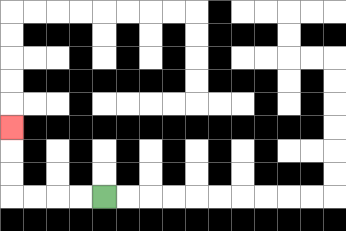{'start': '[4, 8]', 'end': '[0, 5]', 'path_directions': 'L,L,L,L,U,U,U', 'path_coordinates': '[[4, 8], [3, 8], [2, 8], [1, 8], [0, 8], [0, 7], [0, 6], [0, 5]]'}